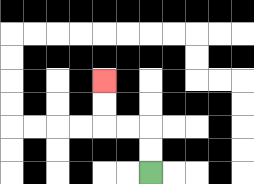{'start': '[6, 7]', 'end': '[4, 3]', 'path_directions': 'U,U,L,L,U,U', 'path_coordinates': '[[6, 7], [6, 6], [6, 5], [5, 5], [4, 5], [4, 4], [4, 3]]'}